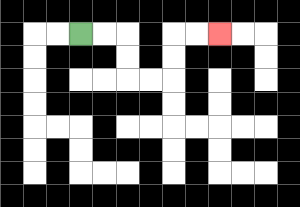{'start': '[3, 1]', 'end': '[9, 1]', 'path_directions': 'R,R,D,D,R,R,U,U,R,R', 'path_coordinates': '[[3, 1], [4, 1], [5, 1], [5, 2], [5, 3], [6, 3], [7, 3], [7, 2], [7, 1], [8, 1], [9, 1]]'}